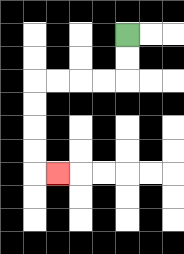{'start': '[5, 1]', 'end': '[2, 7]', 'path_directions': 'D,D,L,L,L,L,D,D,D,D,R', 'path_coordinates': '[[5, 1], [5, 2], [5, 3], [4, 3], [3, 3], [2, 3], [1, 3], [1, 4], [1, 5], [1, 6], [1, 7], [2, 7]]'}